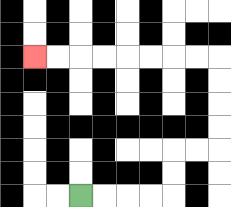{'start': '[3, 8]', 'end': '[1, 2]', 'path_directions': 'R,R,R,R,U,U,R,R,U,U,U,U,L,L,L,L,L,L,L,L', 'path_coordinates': '[[3, 8], [4, 8], [5, 8], [6, 8], [7, 8], [7, 7], [7, 6], [8, 6], [9, 6], [9, 5], [9, 4], [9, 3], [9, 2], [8, 2], [7, 2], [6, 2], [5, 2], [4, 2], [3, 2], [2, 2], [1, 2]]'}